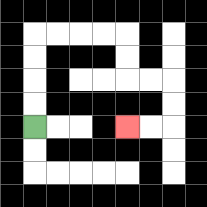{'start': '[1, 5]', 'end': '[5, 5]', 'path_directions': 'U,U,U,U,R,R,R,R,D,D,R,R,D,D,L,L', 'path_coordinates': '[[1, 5], [1, 4], [1, 3], [1, 2], [1, 1], [2, 1], [3, 1], [4, 1], [5, 1], [5, 2], [5, 3], [6, 3], [7, 3], [7, 4], [7, 5], [6, 5], [5, 5]]'}